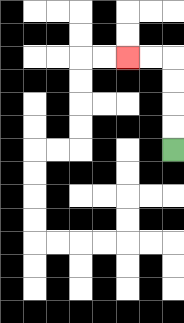{'start': '[7, 6]', 'end': '[5, 2]', 'path_directions': 'U,U,U,U,L,L', 'path_coordinates': '[[7, 6], [7, 5], [7, 4], [7, 3], [7, 2], [6, 2], [5, 2]]'}